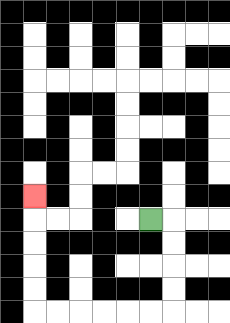{'start': '[6, 9]', 'end': '[1, 8]', 'path_directions': 'R,D,D,D,D,L,L,L,L,L,L,U,U,U,U,U', 'path_coordinates': '[[6, 9], [7, 9], [7, 10], [7, 11], [7, 12], [7, 13], [6, 13], [5, 13], [4, 13], [3, 13], [2, 13], [1, 13], [1, 12], [1, 11], [1, 10], [1, 9], [1, 8]]'}